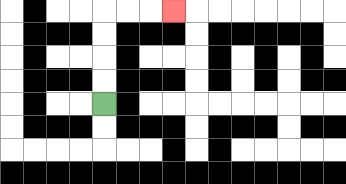{'start': '[4, 4]', 'end': '[7, 0]', 'path_directions': 'U,U,U,U,R,R,R', 'path_coordinates': '[[4, 4], [4, 3], [4, 2], [4, 1], [4, 0], [5, 0], [6, 0], [7, 0]]'}